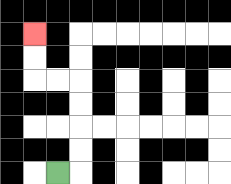{'start': '[2, 7]', 'end': '[1, 1]', 'path_directions': 'R,U,U,U,U,L,L,U,U', 'path_coordinates': '[[2, 7], [3, 7], [3, 6], [3, 5], [3, 4], [3, 3], [2, 3], [1, 3], [1, 2], [1, 1]]'}